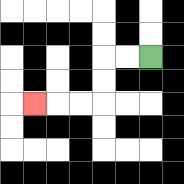{'start': '[6, 2]', 'end': '[1, 4]', 'path_directions': 'L,L,D,D,L,L,L', 'path_coordinates': '[[6, 2], [5, 2], [4, 2], [4, 3], [4, 4], [3, 4], [2, 4], [1, 4]]'}